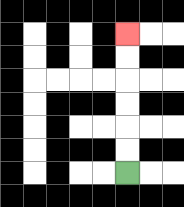{'start': '[5, 7]', 'end': '[5, 1]', 'path_directions': 'U,U,U,U,U,U', 'path_coordinates': '[[5, 7], [5, 6], [5, 5], [5, 4], [5, 3], [5, 2], [5, 1]]'}